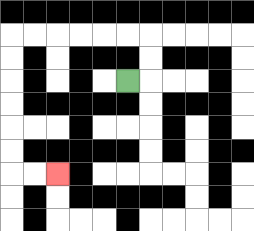{'start': '[5, 3]', 'end': '[2, 7]', 'path_directions': 'R,U,U,L,L,L,L,L,L,D,D,D,D,D,D,R,R', 'path_coordinates': '[[5, 3], [6, 3], [6, 2], [6, 1], [5, 1], [4, 1], [3, 1], [2, 1], [1, 1], [0, 1], [0, 2], [0, 3], [0, 4], [0, 5], [0, 6], [0, 7], [1, 7], [2, 7]]'}